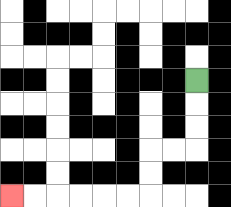{'start': '[8, 3]', 'end': '[0, 8]', 'path_directions': 'D,D,D,L,L,D,D,L,L,L,L,L,L', 'path_coordinates': '[[8, 3], [8, 4], [8, 5], [8, 6], [7, 6], [6, 6], [6, 7], [6, 8], [5, 8], [4, 8], [3, 8], [2, 8], [1, 8], [0, 8]]'}